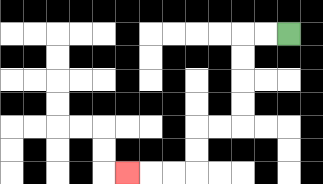{'start': '[12, 1]', 'end': '[5, 7]', 'path_directions': 'L,L,D,D,D,D,L,L,D,D,L,L,L', 'path_coordinates': '[[12, 1], [11, 1], [10, 1], [10, 2], [10, 3], [10, 4], [10, 5], [9, 5], [8, 5], [8, 6], [8, 7], [7, 7], [6, 7], [5, 7]]'}